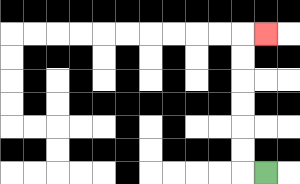{'start': '[11, 7]', 'end': '[11, 1]', 'path_directions': 'L,U,U,U,U,U,U,R', 'path_coordinates': '[[11, 7], [10, 7], [10, 6], [10, 5], [10, 4], [10, 3], [10, 2], [10, 1], [11, 1]]'}